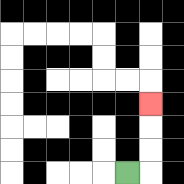{'start': '[5, 7]', 'end': '[6, 4]', 'path_directions': 'R,U,U,U', 'path_coordinates': '[[5, 7], [6, 7], [6, 6], [6, 5], [6, 4]]'}